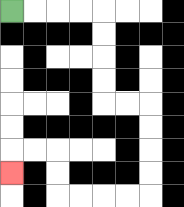{'start': '[0, 0]', 'end': '[0, 7]', 'path_directions': 'R,R,R,R,D,D,D,D,R,R,D,D,D,D,L,L,L,L,U,U,L,L,D', 'path_coordinates': '[[0, 0], [1, 0], [2, 0], [3, 0], [4, 0], [4, 1], [4, 2], [4, 3], [4, 4], [5, 4], [6, 4], [6, 5], [6, 6], [6, 7], [6, 8], [5, 8], [4, 8], [3, 8], [2, 8], [2, 7], [2, 6], [1, 6], [0, 6], [0, 7]]'}